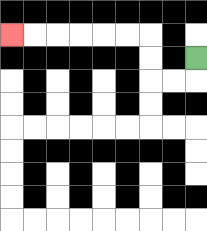{'start': '[8, 2]', 'end': '[0, 1]', 'path_directions': 'D,L,L,U,U,L,L,L,L,L,L', 'path_coordinates': '[[8, 2], [8, 3], [7, 3], [6, 3], [6, 2], [6, 1], [5, 1], [4, 1], [3, 1], [2, 1], [1, 1], [0, 1]]'}